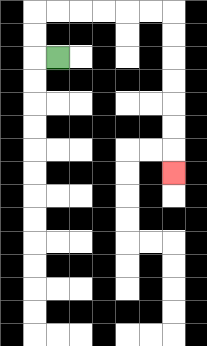{'start': '[2, 2]', 'end': '[7, 7]', 'path_directions': 'L,U,U,R,R,R,R,R,R,D,D,D,D,D,D,D', 'path_coordinates': '[[2, 2], [1, 2], [1, 1], [1, 0], [2, 0], [3, 0], [4, 0], [5, 0], [6, 0], [7, 0], [7, 1], [7, 2], [7, 3], [7, 4], [7, 5], [7, 6], [7, 7]]'}